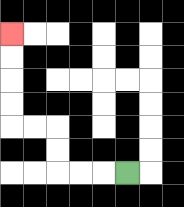{'start': '[5, 7]', 'end': '[0, 1]', 'path_directions': 'L,L,L,U,U,L,L,U,U,U,U', 'path_coordinates': '[[5, 7], [4, 7], [3, 7], [2, 7], [2, 6], [2, 5], [1, 5], [0, 5], [0, 4], [0, 3], [0, 2], [0, 1]]'}